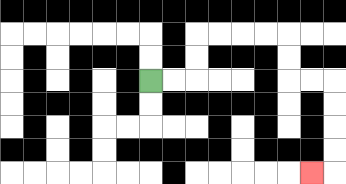{'start': '[6, 3]', 'end': '[13, 7]', 'path_directions': 'R,R,U,U,R,R,R,R,D,D,R,R,D,D,D,D,L', 'path_coordinates': '[[6, 3], [7, 3], [8, 3], [8, 2], [8, 1], [9, 1], [10, 1], [11, 1], [12, 1], [12, 2], [12, 3], [13, 3], [14, 3], [14, 4], [14, 5], [14, 6], [14, 7], [13, 7]]'}